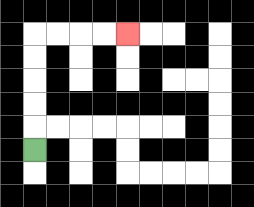{'start': '[1, 6]', 'end': '[5, 1]', 'path_directions': 'U,U,U,U,U,R,R,R,R', 'path_coordinates': '[[1, 6], [1, 5], [1, 4], [1, 3], [1, 2], [1, 1], [2, 1], [3, 1], [4, 1], [5, 1]]'}